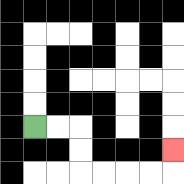{'start': '[1, 5]', 'end': '[7, 6]', 'path_directions': 'R,R,D,D,R,R,R,R,U', 'path_coordinates': '[[1, 5], [2, 5], [3, 5], [3, 6], [3, 7], [4, 7], [5, 7], [6, 7], [7, 7], [7, 6]]'}